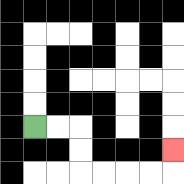{'start': '[1, 5]', 'end': '[7, 6]', 'path_directions': 'R,R,D,D,R,R,R,R,U', 'path_coordinates': '[[1, 5], [2, 5], [3, 5], [3, 6], [3, 7], [4, 7], [5, 7], [6, 7], [7, 7], [7, 6]]'}